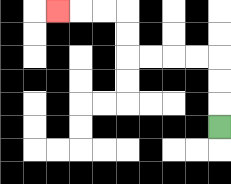{'start': '[9, 5]', 'end': '[2, 0]', 'path_directions': 'U,U,U,L,L,L,L,U,U,L,L,L', 'path_coordinates': '[[9, 5], [9, 4], [9, 3], [9, 2], [8, 2], [7, 2], [6, 2], [5, 2], [5, 1], [5, 0], [4, 0], [3, 0], [2, 0]]'}